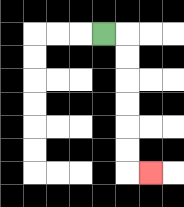{'start': '[4, 1]', 'end': '[6, 7]', 'path_directions': 'R,D,D,D,D,D,D,R', 'path_coordinates': '[[4, 1], [5, 1], [5, 2], [5, 3], [5, 4], [5, 5], [5, 6], [5, 7], [6, 7]]'}